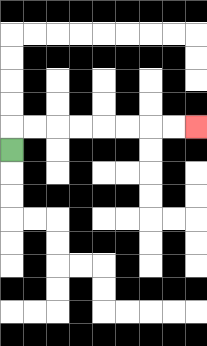{'start': '[0, 6]', 'end': '[8, 5]', 'path_directions': 'U,R,R,R,R,R,R,R,R', 'path_coordinates': '[[0, 6], [0, 5], [1, 5], [2, 5], [3, 5], [4, 5], [5, 5], [6, 5], [7, 5], [8, 5]]'}